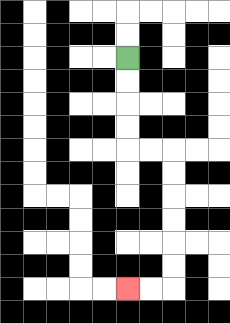{'start': '[5, 2]', 'end': '[5, 12]', 'path_directions': 'D,D,D,D,R,R,D,D,D,D,D,D,L,L', 'path_coordinates': '[[5, 2], [5, 3], [5, 4], [5, 5], [5, 6], [6, 6], [7, 6], [7, 7], [7, 8], [7, 9], [7, 10], [7, 11], [7, 12], [6, 12], [5, 12]]'}